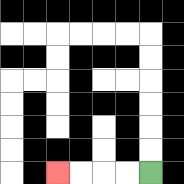{'start': '[6, 7]', 'end': '[2, 7]', 'path_directions': 'L,L,L,L', 'path_coordinates': '[[6, 7], [5, 7], [4, 7], [3, 7], [2, 7]]'}